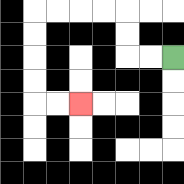{'start': '[7, 2]', 'end': '[3, 4]', 'path_directions': 'L,L,U,U,L,L,L,L,D,D,D,D,R,R', 'path_coordinates': '[[7, 2], [6, 2], [5, 2], [5, 1], [5, 0], [4, 0], [3, 0], [2, 0], [1, 0], [1, 1], [1, 2], [1, 3], [1, 4], [2, 4], [3, 4]]'}